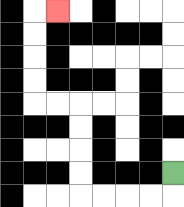{'start': '[7, 7]', 'end': '[2, 0]', 'path_directions': 'D,L,L,L,L,U,U,U,U,L,L,U,U,U,U,R', 'path_coordinates': '[[7, 7], [7, 8], [6, 8], [5, 8], [4, 8], [3, 8], [3, 7], [3, 6], [3, 5], [3, 4], [2, 4], [1, 4], [1, 3], [1, 2], [1, 1], [1, 0], [2, 0]]'}